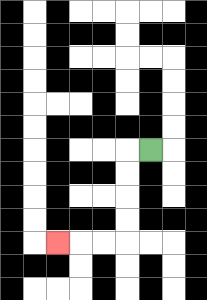{'start': '[6, 6]', 'end': '[2, 10]', 'path_directions': 'L,D,D,D,D,L,L,L', 'path_coordinates': '[[6, 6], [5, 6], [5, 7], [5, 8], [5, 9], [5, 10], [4, 10], [3, 10], [2, 10]]'}